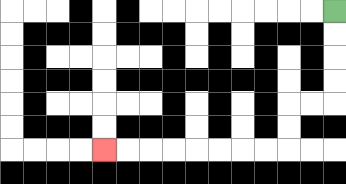{'start': '[14, 0]', 'end': '[4, 6]', 'path_directions': 'D,D,D,D,L,L,D,D,L,L,L,L,L,L,L,L', 'path_coordinates': '[[14, 0], [14, 1], [14, 2], [14, 3], [14, 4], [13, 4], [12, 4], [12, 5], [12, 6], [11, 6], [10, 6], [9, 6], [8, 6], [7, 6], [6, 6], [5, 6], [4, 6]]'}